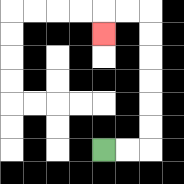{'start': '[4, 6]', 'end': '[4, 1]', 'path_directions': 'R,R,U,U,U,U,U,U,L,L,D', 'path_coordinates': '[[4, 6], [5, 6], [6, 6], [6, 5], [6, 4], [6, 3], [6, 2], [6, 1], [6, 0], [5, 0], [4, 0], [4, 1]]'}